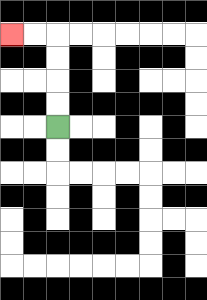{'start': '[2, 5]', 'end': '[0, 1]', 'path_directions': 'U,U,U,U,L,L', 'path_coordinates': '[[2, 5], [2, 4], [2, 3], [2, 2], [2, 1], [1, 1], [0, 1]]'}